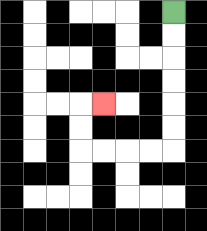{'start': '[7, 0]', 'end': '[4, 4]', 'path_directions': 'D,D,D,D,D,D,L,L,L,L,U,U,R', 'path_coordinates': '[[7, 0], [7, 1], [7, 2], [7, 3], [7, 4], [7, 5], [7, 6], [6, 6], [5, 6], [4, 6], [3, 6], [3, 5], [3, 4], [4, 4]]'}